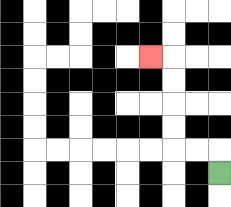{'start': '[9, 7]', 'end': '[6, 2]', 'path_directions': 'U,L,L,U,U,U,U,L', 'path_coordinates': '[[9, 7], [9, 6], [8, 6], [7, 6], [7, 5], [7, 4], [7, 3], [7, 2], [6, 2]]'}